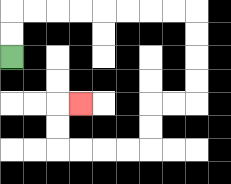{'start': '[0, 2]', 'end': '[3, 4]', 'path_directions': 'U,U,R,R,R,R,R,R,R,R,D,D,D,D,L,L,D,D,L,L,L,L,U,U,R', 'path_coordinates': '[[0, 2], [0, 1], [0, 0], [1, 0], [2, 0], [3, 0], [4, 0], [5, 0], [6, 0], [7, 0], [8, 0], [8, 1], [8, 2], [8, 3], [8, 4], [7, 4], [6, 4], [6, 5], [6, 6], [5, 6], [4, 6], [3, 6], [2, 6], [2, 5], [2, 4], [3, 4]]'}